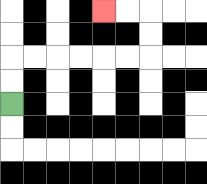{'start': '[0, 4]', 'end': '[4, 0]', 'path_directions': 'U,U,R,R,R,R,R,R,U,U,L,L', 'path_coordinates': '[[0, 4], [0, 3], [0, 2], [1, 2], [2, 2], [3, 2], [4, 2], [5, 2], [6, 2], [6, 1], [6, 0], [5, 0], [4, 0]]'}